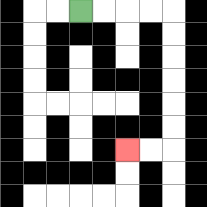{'start': '[3, 0]', 'end': '[5, 6]', 'path_directions': 'R,R,R,R,D,D,D,D,D,D,L,L', 'path_coordinates': '[[3, 0], [4, 0], [5, 0], [6, 0], [7, 0], [7, 1], [7, 2], [7, 3], [7, 4], [7, 5], [7, 6], [6, 6], [5, 6]]'}